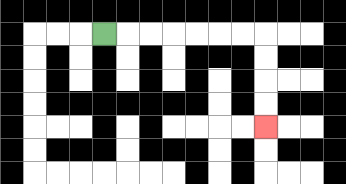{'start': '[4, 1]', 'end': '[11, 5]', 'path_directions': 'R,R,R,R,R,R,R,D,D,D,D', 'path_coordinates': '[[4, 1], [5, 1], [6, 1], [7, 1], [8, 1], [9, 1], [10, 1], [11, 1], [11, 2], [11, 3], [11, 4], [11, 5]]'}